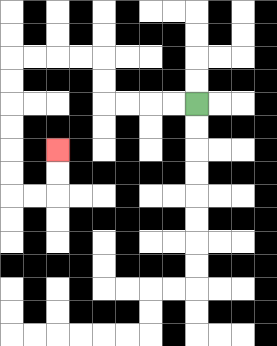{'start': '[8, 4]', 'end': '[2, 6]', 'path_directions': 'L,L,L,L,U,U,L,L,L,L,D,D,D,D,D,D,R,R,U,U', 'path_coordinates': '[[8, 4], [7, 4], [6, 4], [5, 4], [4, 4], [4, 3], [4, 2], [3, 2], [2, 2], [1, 2], [0, 2], [0, 3], [0, 4], [0, 5], [0, 6], [0, 7], [0, 8], [1, 8], [2, 8], [2, 7], [2, 6]]'}